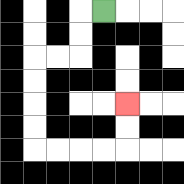{'start': '[4, 0]', 'end': '[5, 4]', 'path_directions': 'L,D,D,L,L,D,D,D,D,R,R,R,R,U,U', 'path_coordinates': '[[4, 0], [3, 0], [3, 1], [3, 2], [2, 2], [1, 2], [1, 3], [1, 4], [1, 5], [1, 6], [2, 6], [3, 6], [4, 6], [5, 6], [5, 5], [5, 4]]'}